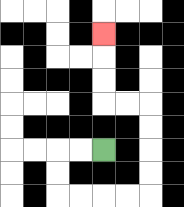{'start': '[4, 6]', 'end': '[4, 1]', 'path_directions': 'L,L,D,D,R,R,R,R,U,U,U,U,L,L,U,U,U', 'path_coordinates': '[[4, 6], [3, 6], [2, 6], [2, 7], [2, 8], [3, 8], [4, 8], [5, 8], [6, 8], [6, 7], [6, 6], [6, 5], [6, 4], [5, 4], [4, 4], [4, 3], [4, 2], [4, 1]]'}